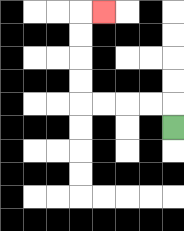{'start': '[7, 5]', 'end': '[4, 0]', 'path_directions': 'U,L,L,L,L,U,U,U,U,R', 'path_coordinates': '[[7, 5], [7, 4], [6, 4], [5, 4], [4, 4], [3, 4], [3, 3], [3, 2], [3, 1], [3, 0], [4, 0]]'}